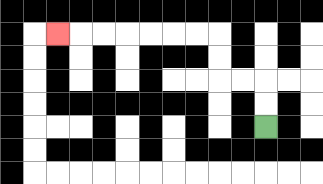{'start': '[11, 5]', 'end': '[2, 1]', 'path_directions': 'U,U,L,L,U,U,L,L,L,L,L,L,L', 'path_coordinates': '[[11, 5], [11, 4], [11, 3], [10, 3], [9, 3], [9, 2], [9, 1], [8, 1], [7, 1], [6, 1], [5, 1], [4, 1], [3, 1], [2, 1]]'}